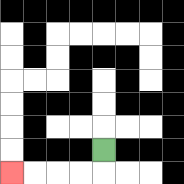{'start': '[4, 6]', 'end': '[0, 7]', 'path_directions': 'D,L,L,L,L', 'path_coordinates': '[[4, 6], [4, 7], [3, 7], [2, 7], [1, 7], [0, 7]]'}